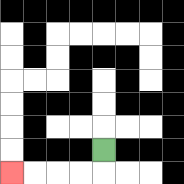{'start': '[4, 6]', 'end': '[0, 7]', 'path_directions': 'D,L,L,L,L', 'path_coordinates': '[[4, 6], [4, 7], [3, 7], [2, 7], [1, 7], [0, 7]]'}